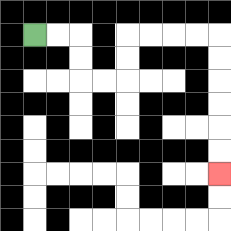{'start': '[1, 1]', 'end': '[9, 7]', 'path_directions': 'R,R,D,D,R,R,U,U,R,R,R,R,D,D,D,D,D,D', 'path_coordinates': '[[1, 1], [2, 1], [3, 1], [3, 2], [3, 3], [4, 3], [5, 3], [5, 2], [5, 1], [6, 1], [7, 1], [8, 1], [9, 1], [9, 2], [9, 3], [9, 4], [9, 5], [9, 6], [9, 7]]'}